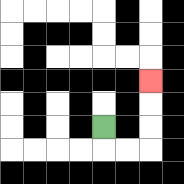{'start': '[4, 5]', 'end': '[6, 3]', 'path_directions': 'D,R,R,U,U,U', 'path_coordinates': '[[4, 5], [4, 6], [5, 6], [6, 6], [6, 5], [6, 4], [6, 3]]'}